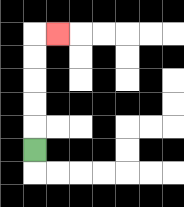{'start': '[1, 6]', 'end': '[2, 1]', 'path_directions': 'U,U,U,U,U,R', 'path_coordinates': '[[1, 6], [1, 5], [1, 4], [1, 3], [1, 2], [1, 1], [2, 1]]'}